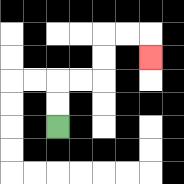{'start': '[2, 5]', 'end': '[6, 2]', 'path_directions': 'U,U,R,R,U,U,R,R,D', 'path_coordinates': '[[2, 5], [2, 4], [2, 3], [3, 3], [4, 3], [4, 2], [4, 1], [5, 1], [6, 1], [6, 2]]'}